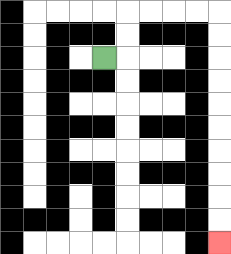{'start': '[4, 2]', 'end': '[9, 10]', 'path_directions': 'R,U,U,R,R,R,R,D,D,D,D,D,D,D,D,D,D', 'path_coordinates': '[[4, 2], [5, 2], [5, 1], [5, 0], [6, 0], [7, 0], [8, 0], [9, 0], [9, 1], [9, 2], [9, 3], [9, 4], [9, 5], [9, 6], [9, 7], [9, 8], [9, 9], [9, 10]]'}